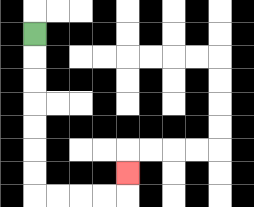{'start': '[1, 1]', 'end': '[5, 7]', 'path_directions': 'D,D,D,D,D,D,D,R,R,R,R,U', 'path_coordinates': '[[1, 1], [1, 2], [1, 3], [1, 4], [1, 5], [1, 6], [1, 7], [1, 8], [2, 8], [3, 8], [4, 8], [5, 8], [5, 7]]'}